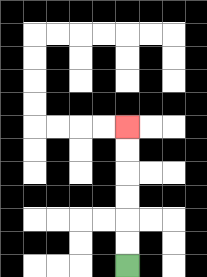{'start': '[5, 11]', 'end': '[5, 5]', 'path_directions': 'U,U,U,U,U,U', 'path_coordinates': '[[5, 11], [5, 10], [5, 9], [5, 8], [5, 7], [5, 6], [5, 5]]'}